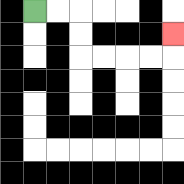{'start': '[1, 0]', 'end': '[7, 1]', 'path_directions': 'R,R,D,D,R,R,R,R,U', 'path_coordinates': '[[1, 0], [2, 0], [3, 0], [3, 1], [3, 2], [4, 2], [5, 2], [6, 2], [7, 2], [7, 1]]'}